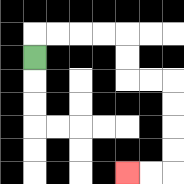{'start': '[1, 2]', 'end': '[5, 7]', 'path_directions': 'U,R,R,R,R,D,D,R,R,D,D,D,D,L,L', 'path_coordinates': '[[1, 2], [1, 1], [2, 1], [3, 1], [4, 1], [5, 1], [5, 2], [5, 3], [6, 3], [7, 3], [7, 4], [7, 5], [7, 6], [7, 7], [6, 7], [5, 7]]'}